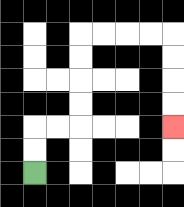{'start': '[1, 7]', 'end': '[7, 5]', 'path_directions': 'U,U,R,R,U,U,U,U,R,R,R,R,D,D,D,D', 'path_coordinates': '[[1, 7], [1, 6], [1, 5], [2, 5], [3, 5], [3, 4], [3, 3], [3, 2], [3, 1], [4, 1], [5, 1], [6, 1], [7, 1], [7, 2], [7, 3], [7, 4], [7, 5]]'}